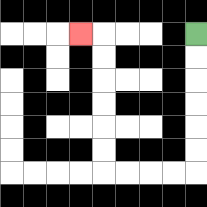{'start': '[8, 1]', 'end': '[3, 1]', 'path_directions': 'D,D,D,D,D,D,L,L,L,L,U,U,U,U,U,U,L', 'path_coordinates': '[[8, 1], [8, 2], [8, 3], [8, 4], [8, 5], [8, 6], [8, 7], [7, 7], [6, 7], [5, 7], [4, 7], [4, 6], [4, 5], [4, 4], [4, 3], [4, 2], [4, 1], [3, 1]]'}